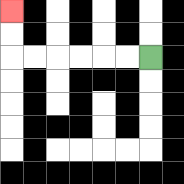{'start': '[6, 2]', 'end': '[0, 0]', 'path_directions': 'L,L,L,L,L,L,U,U', 'path_coordinates': '[[6, 2], [5, 2], [4, 2], [3, 2], [2, 2], [1, 2], [0, 2], [0, 1], [0, 0]]'}